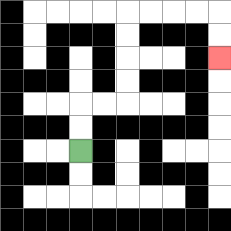{'start': '[3, 6]', 'end': '[9, 2]', 'path_directions': 'U,U,R,R,U,U,U,U,R,R,R,R,D,D', 'path_coordinates': '[[3, 6], [3, 5], [3, 4], [4, 4], [5, 4], [5, 3], [5, 2], [5, 1], [5, 0], [6, 0], [7, 0], [8, 0], [9, 0], [9, 1], [9, 2]]'}